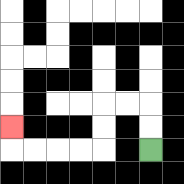{'start': '[6, 6]', 'end': '[0, 5]', 'path_directions': 'U,U,L,L,D,D,L,L,L,L,U', 'path_coordinates': '[[6, 6], [6, 5], [6, 4], [5, 4], [4, 4], [4, 5], [4, 6], [3, 6], [2, 6], [1, 6], [0, 6], [0, 5]]'}